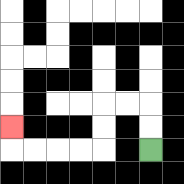{'start': '[6, 6]', 'end': '[0, 5]', 'path_directions': 'U,U,L,L,D,D,L,L,L,L,U', 'path_coordinates': '[[6, 6], [6, 5], [6, 4], [5, 4], [4, 4], [4, 5], [4, 6], [3, 6], [2, 6], [1, 6], [0, 6], [0, 5]]'}